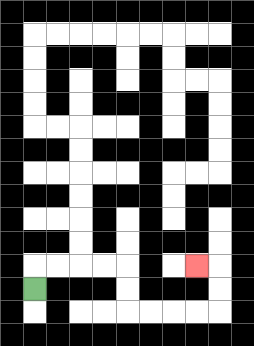{'start': '[1, 12]', 'end': '[8, 11]', 'path_directions': 'U,R,R,R,R,D,D,R,R,R,R,U,U,L', 'path_coordinates': '[[1, 12], [1, 11], [2, 11], [3, 11], [4, 11], [5, 11], [5, 12], [5, 13], [6, 13], [7, 13], [8, 13], [9, 13], [9, 12], [9, 11], [8, 11]]'}